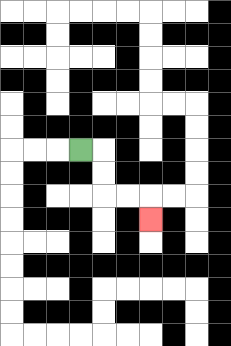{'start': '[3, 6]', 'end': '[6, 9]', 'path_directions': 'R,D,D,R,R,D', 'path_coordinates': '[[3, 6], [4, 6], [4, 7], [4, 8], [5, 8], [6, 8], [6, 9]]'}